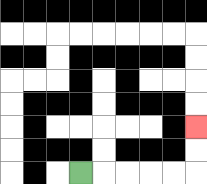{'start': '[3, 7]', 'end': '[8, 5]', 'path_directions': 'R,R,R,R,R,U,U', 'path_coordinates': '[[3, 7], [4, 7], [5, 7], [6, 7], [7, 7], [8, 7], [8, 6], [8, 5]]'}